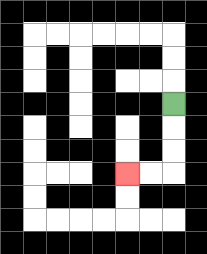{'start': '[7, 4]', 'end': '[5, 7]', 'path_directions': 'D,D,D,L,L', 'path_coordinates': '[[7, 4], [7, 5], [7, 6], [7, 7], [6, 7], [5, 7]]'}